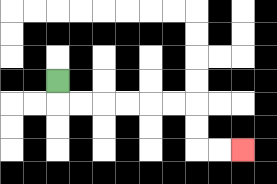{'start': '[2, 3]', 'end': '[10, 6]', 'path_directions': 'D,R,R,R,R,R,R,D,D,R,R', 'path_coordinates': '[[2, 3], [2, 4], [3, 4], [4, 4], [5, 4], [6, 4], [7, 4], [8, 4], [8, 5], [8, 6], [9, 6], [10, 6]]'}